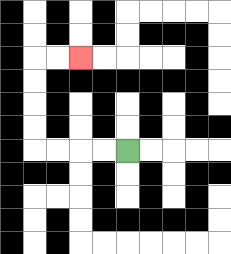{'start': '[5, 6]', 'end': '[3, 2]', 'path_directions': 'L,L,L,L,U,U,U,U,R,R', 'path_coordinates': '[[5, 6], [4, 6], [3, 6], [2, 6], [1, 6], [1, 5], [1, 4], [1, 3], [1, 2], [2, 2], [3, 2]]'}